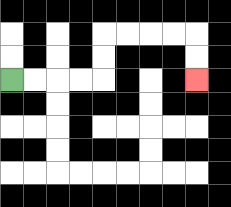{'start': '[0, 3]', 'end': '[8, 3]', 'path_directions': 'R,R,R,R,U,U,R,R,R,R,D,D', 'path_coordinates': '[[0, 3], [1, 3], [2, 3], [3, 3], [4, 3], [4, 2], [4, 1], [5, 1], [6, 1], [7, 1], [8, 1], [8, 2], [8, 3]]'}